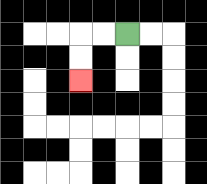{'start': '[5, 1]', 'end': '[3, 3]', 'path_directions': 'L,L,D,D', 'path_coordinates': '[[5, 1], [4, 1], [3, 1], [3, 2], [3, 3]]'}